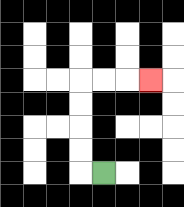{'start': '[4, 7]', 'end': '[6, 3]', 'path_directions': 'L,U,U,U,U,R,R,R', 'path_coordinates': '[[4, 7], [3, 7], [3, 6], [3, 5], [3, 4], [3, 3], [4, 3], [5, 3], [6, 3]]'}